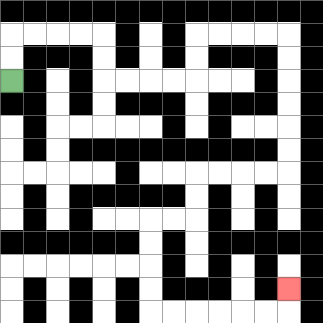{'start': '[0, 3]', 'end': '[12, 12]', 'path_directions': 'U,U,R,R,R,R,D,D,R,R,R,R,U,U,R,R,R,R,D,D,D,D,D,D,L,L,L,L,D,D,L,L,D,D,D,D,R,R,R,R,R,R,U', 'path_coordinates': '[[0, 3], [0, 2], [0, 1], [1, 1], [2, 1], [3, 1], [4, 1], [4, 2], [4, 3], [5, 3], [6, 3], [7, 3], [8, 3], [8, 2], [8, 1], [9, 1], [10, 1], [11, 1], [12, 1], [12, 2], [12, 3], [12, 4], [12, 5], [12, 6], [12, 7], [11, 7], [10, 7], [9, 7], [8, 7], [8, 8], [8, 9], [7, 9], [6, 9], [6, 10], [6, 11], [6, 12], [6, 13], [7, 13], [8, 13], [9, 13], [10, 13], [11, 13], [12, 13], [12, 12]]'}